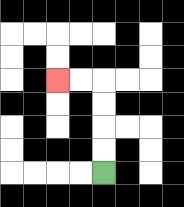{'start': '[4, 7]', 'end': '[2, 3]', 'path_directions': 'U,U,U,U,L,L', 'path_coordinates': '[[4, 7], [4, 6], [4, 5], [4, 4], [4, 3], [3, 3], [2, 3]]'}